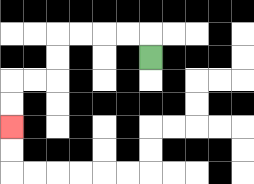{'start': '[6, 2]', 'end': '[0, 5]', 'path_directions': 'U,L,L,L,L,D,D,L,L,D,D', 'path_coordinates': '[[6, 2], [6, 1], [5, 1], [4, 1], [3, 1], [2, 1], [2, 2], [2, 3], [1, 3], [0, 3], [0, 4], [0, 5]]'}